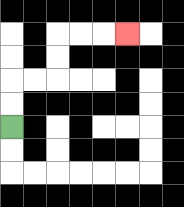{'start': '[0, 5]', 'end': '[5, 1]', 'path_directions': 'U,U,R,R,U,U,R,R,R', 'path_coordinates': '[[0, 5], [0, 4], [0, 3], [1, 3], [2, 3], [2, 2], [2, 1], [3, 1], [4, 1], [5, 1]]'}